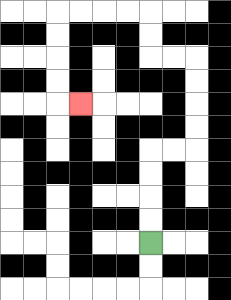{'start': '[6, 10]', 'end': '[3, 4]', 'path_directions': 'U,U,U,U,R,R,U,U,U,U,L,L,U,U,L,L,L,L,D,D,D,D,R', 'path_coordinates': '[[6, 10], [6, 9], [6, 8], [6, 7], [6, 6], [7, 6], [8, 6], [8, 5], [8, 4], [8, 3], [8, 2], [7, 2], [6, 2], [6, 1], [6, 0], [5, 0], [4, 0], [3, 0], [2, 0], [2, 1], [2, 2], [2, 3], [2, 4], [3, 4]]'}